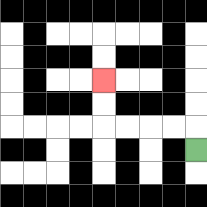{'start': '[8, 6]', 'end': '[4, 3]', 'path_directions': 'U,L,L,L,L,U,U', 'path_coordinates': '[[8, 6], [8, 5], [7, 5], [6, 5], [5, 5], [4, 5], [4, 4], [4, 3]]'}